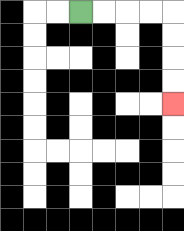{'start': '[3, 0]', 'end': '[7, 4]', 'path_directions': 'R,R,R,R,D,D,D,D', 'path_coordinates': '[[3, 0], [4, 0], [5, 0], [6, 0], [7, 0], [7, 1], [7, 2], [7, 3], [7, 4]]'}